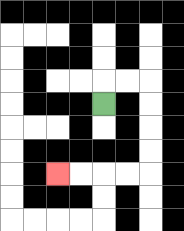{'start': '[4, 4]', 'end': '[2, 7]', 'path_directions': 'U,R,R,D,D,D,D,L,L,L,L', 'path_coordinates': '[[4, 4], [4, 3], [5, 3], [6, 3], [6, 4], [6, 5], [6, 6], [6, 7], [5, 7], [4, 7], [3, 7], [2, 7]]'}